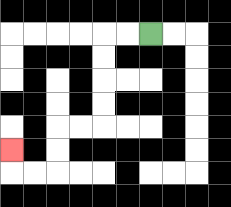{'start': '[6, 1]', 'end': '[0, 6]', 'path_directions': 'L,L,D,D,D,D,L,L,D,D,L,L,U', 'path_coordinates': '[[6, 1], [5, 1], [4, 1], [4, 2], [4, 3], [4, 4], [4, 5], [3, 5], [2, 5], [2, 6], [2, 7], [1, 7], [0, 7], [0, 6]]'}